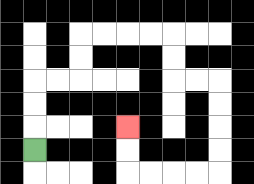{'start': '[1, 6]', 'end': '[5, 5]', 'path_directions': 'U,U,U,R,R,U,U,R,R,R,R,D,D,R,R,D,D,D,D,L,L,L,L,U,U', 'path_coordinates': '[[1, 6], [1, 5], [1, 4], [1, 3], [2, 3], [3, 3], [3, 2], [3, 1], [4, 1], [5, 1], [6, 1], [7, 1], [7, 2], [7, 3], [8, 3], [9, 3], [9, 4], [9, 5], [9, 6], [9, 7], [8, 7], [7, 7], [6, 7], [5, 7], [5, 6], [5, 5]]'}